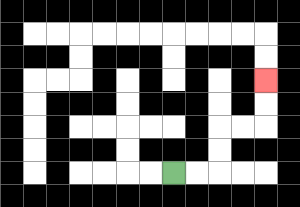{'start': '[7, 7]', 'end': '[11, 3]', 'path_directions': 'R,R,U,U,R,R,U,U', 'path_coordinates': '[[7, 7], [8, 7], [9, 7], [9, 6], [9, 5], [10, 5], [11, 5], [11, 4], [11, 3]]'}